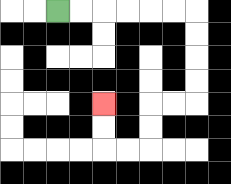{'start': '[2, 0]', 'end': '[4, 4]', 'path_directions': 'R,R,R,R,R,R,D,D,D,D,L,L,D,D,L,L,U,U', 'path_coordinates': '[[2, 0], [3, 0], [4, 0], [5, 0], [6, 0], [7, 0], [8, 0], [8, 1], [8, 2], [8, 3], [8, 4], [7, 4], [6, 4], [6, 5], [6, 6], [5, 6], [4, 6], [4, 5], [4, 4]]'}